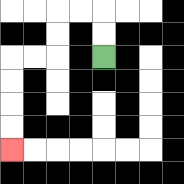{'start': '[4, 2]', 'end': '[0, 6]', 'path_directions': 'U,U,L,L,D,D,L,L,D,D,D,D', 'path_coordinates': '[[4, 2], [4, 1], [4, 0], [3, 0], [2, 0], [2, 1], [2, 2], [1, 2], [0, 2], [0, 3], [0, 4], [0, 5], [0, 6]]'}